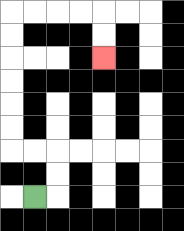{'start': '[1, 8]', 'end': '[4, 2]', 'path_directions': 'R,U,U,L,L,U,U,U,U,U,U,R,R,R,R,D,D', 'path_coordinates': '[[1, 8], [2, 8], [2, 7], [2, 6], [1, 6], [0, 6], [0, 5], [0, 4], [0, 3], [0, 2], [0, 1], [0, 0], [1, 0], [2, 0], [3, 0], [4, 0], [4, 1], [4, 2]]'}